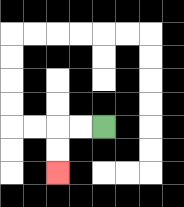{'start': '[4, 5]', 'end': '[2, 7]', 'path_directions': 'L,L,D,D', 'path_coordinates': '[[4, 5], [3, 5], [2, 5], [2, 6], [2, 7]]'}